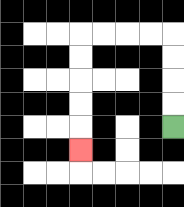{'start': '[7, 5]', 'end': '[3, 6]', 'path_directions': 'U,U,U,U,L,L,L,L,D,D,D,D,D', 'path_coordinates': '[[7, 5], [7, 4], [7, 3], [7, 2], [7, 1], [6, 1], [5, 1], [4, 1], [3, 1], [3, 2], [3, 3], [3, 4], [3, 5], [3, 6]]'}